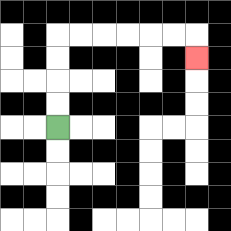{'start': '[2, 5]', 'end': '[8, 2]', 'path_directions': 'U,U,U,U,R,R,R,R,R,R,D', 'path_coordinates': '[[2, 5], [2, 4], [2, 3], [2, 2], [2, 1], [3, 1], [4, 1], [5, 1], [6, 1], [7, 1], [8, 1], [8, 2]]'}